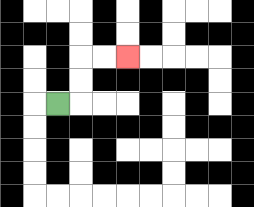{'start': '[2, 4]', 'end': '[5, 2]', 'path_directions': 'R,U,U,R,R', 'path_coordinates': '[[2, 4], [3, 4], [3, 3], [3, 2], [4, 2], [5, 2]]'}